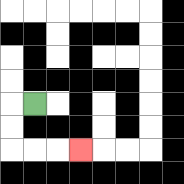{'start': '[1, 4]', 'end': '[3, 6]', 'path_directions': 'L,D,D,R,R,R', 'path_coordinates': '[[1, 4], [0, 4], [0, 5], [0, 6], [1, 6], [2, 6], [3, 6]]'}